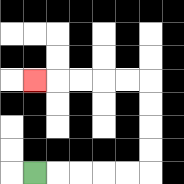{'start': '[1, 7]', 'end': '[1, 3]', 'path_directions': 'R,R,R,R,R,U,U,U,U,L,L,L,L,L', 'path_coordinates': '[[1, 7], [2, 7], [3, 7], [4, 7], [5, 7], [6, 7], [6, 6], [6, 5], [6, 4], [6, 3], [5, 3], [4, 3], [3, 3], [2, 3], [1, 3]]'}